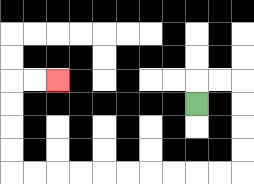{'start': '[8, 4]', 'end': '[2, 3]', 'path_directions': 'U,R,R,D,D,D,D,L,L,L,L,L,L,L,L,L,L,U,U,U,U,R,R', 'path_coordinates': '[[8, 4], [8, 3], [9, 3], [10, 3], [10, 4], [10, 5], [10, 6], [10, 7], [9, 7], [8, 7], [7, 7], [6, 7], [5, 7], [4, 7], [3, 7], [2, 7], [1, 7], [0, 7], [0, 6], [0, 5], [0, 4], [0, 3], [1, 3], [2, 3]]'}